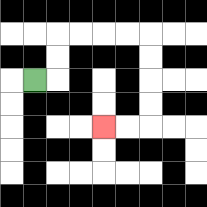{'start': '[1, 3]', 'end': '[4, 5]', 'path_directions': 'R,U,U,R,R,R,R,D,D,D,D,L,L', 'path_coordinates': '[[1, 3], [2, 3], [2, 2], [2, 1], [3, 1], [4, 1], [5, 1], [6, 1], [6, 2], [6, 3], [6, 4], [6, 5], [5, 5], [4, 5]]'}